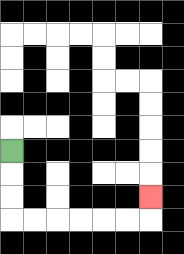{'start': '[0, 6]', 'end': '[6, 8]', 'path_directions': 'D,D,D,R,R,R,R,R,R,U', 'path_coordinates': '[[0, 6], [0, 7], [0, 8], [0, 9], [1, 9], [2, 9], [3, 9], [4, 9], [5, 9], [6, 9], [6, 8]]'}